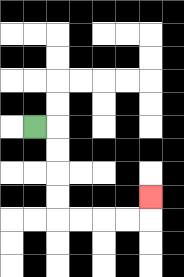{'start': '[1, 5]', 'end': '[6, 8]', 'path_directions': 'R,D,D,D,D,R,R,R,R,U', 'path_coordinates': '[[1, 5], [2, 5], [2, 6], [2, 7], [2, 8], [2, 9], [3, 9], [4, 9], [5, 9], [6, 9], [6, 8]]'}